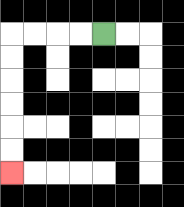{'start': '[4, 1]', 'end': '[0, 7]', 'path_directions': 'L,L,L,L,D,D,D,D,D,D', 'path_coordinates': '[[4, 1], [3, 1], [2, 1], [1, 1], [0, 1], [0, 2], [0, 3], [0, 4], [0, 5], [0, 6], [0, 7]]'}